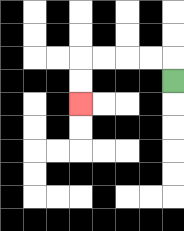{'start': '[7, 3]', 'end': '[3, 4]', 'path_directions': 'U,L,L,L,L,D,D', 'path_coordinates': '[[7, 3], [7, 2], [6, 2], [5, 2], [4, 2], [3, 2], [3, 3], [3, 4]]'}